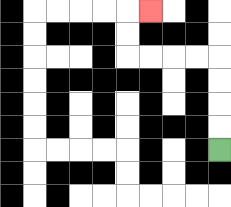{'start': '[9, 6]', 'end': '[6, 0]', 'path_directions': 'U,U,U,U,L,L,L,L,U,U,R', 'path_coordinates': '[[9, 6], [9, 5], [9, 4], [9, 3], [9, 2], [8, 2], [7, 2], [6, 2], [5, 2], [5, 1], [5, 0], [6, 0]]'}